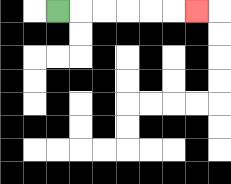{'start': '[2, 0]', 'end': '[8, 0]', 'path_directions': 'R,R,R,R,R,R', 'path_coordinates': '[[2, 0], [3, 0], [4, 0], [5, 0], [6, 0], [7, 0], [8, 0]]'}